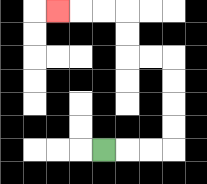{'start': '[4, 6]', 'end': '[2, 0]', 'path_directions': 'R,R,R,U,U,U,U,L,L,U,U,L,L,L', 'path_coordinates': '[[4, 6], [5, 6], [6, 6], [7, 6], [7, 5], [7, 4], [7, 3], [7, 2], [6, 2], [5, 2], [5, 1], [5, 0], [4, 0], [3, 0], [2, 0]]'}